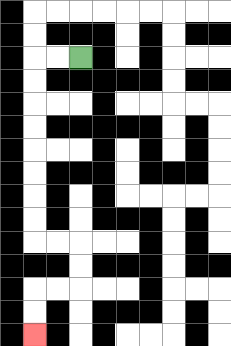{'start': '[3, 2]', 'end': '[1, 14]', 'path_directions': 'L,L,D,D,D,D,D,D,D,D,R,R,D,D,L,L,D,D', 'path_coordinates': '[[3, 2], [2, 2], [1, 2], [1, 3], [1, 4], [1, 5], [1, 6], [1, 7], [1, 8], [1, 9], [1, 10], [2, 10], [3, 10], [3, 11], [3, 12], [2, 12], [1, 12], [1, 13], [1, 14]]'}